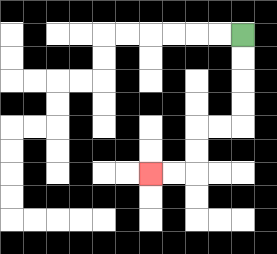{'start': '[10, 1]', 'end': '[6, 7]', 'path_directions': 'D,D,D,D,L,L,D,D,L,L', 'path_coordinates': '[[10, 1], [10, 2], [10, 3], [10, 4], [10, 5], [9, 5], [8, 5], [8, 6], [8, 7], [7, 7], [6, 7]]'}